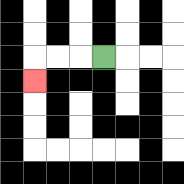{'start': '[4, 2]', 'end': '[1, 3]', 'path_directions': 'L,L,L,D', 'path_coordinates': '[[4, 2], [3, 2], [2, 2], [1, 2], [1, 3]]'}